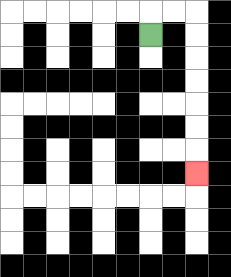{'start': '[6, 1]', 'end': '[8, 7]', 'path_directions': 'U,R,R,D,D,D,D,D,D,D', 'path_coordinates': '[[6, 1], [6, 0], [7, 0], [8, 0], [8, 1], [8, 2], [8, 3], [8, 4], [8, 5], [8, 6], [8, 7]]'}